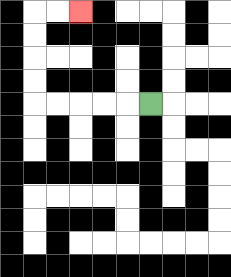{'start': '[6, 4]', 'end': '[3, 0]', 'path_directions': 'L,L,L,L,L,U,U,U,U,R,R', 'path_coordinates': '[[6, 4], [5, 4], [4, 4], [3, 4], [2, 4], [1, 4], [1, 3], [1, 2], [1, 1], [1, 0], [2, 0], [3, 0]]'}